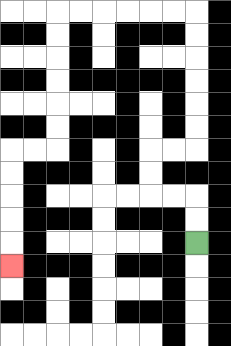{'start': '[8, 10]', 'end': '[0, 11]', 'path_directions': 'U,U,L,L,U,U,R,R,U,U,U,U,U,U,L,L,L,L,L,L,D,D,D,D,D,D,L,L,D,D,D,D,D', 'path_coordinates': '[[8, 10], [8, 9], [8, 8], [7, 8], [6, 8], [6, 7], [6, 6], [7, 6], [8, 6], [8, 5], [8, 4], [8, 3], [8, 2], [8, 1], [8, 0], [7, 0], [6, 0], [5, 0], [4, 0], [3, 0], [2, 0], [2, 1], [2, 2], [2, 3], [2, 4], [2, 5], [2, 6], [1, 6], [0, 6], [0, 7], [0, 8], [0, 9], [0, 10], [0, 11]]'}